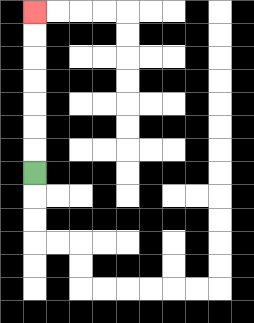{'start': '[1, 7]', 'end': '[1, 0]', 'path_directions': 'U,U,U,U,U,U,U', 'path_coordinates': '[[1, 7], [1, 6], [1, 5], [1, 4], [1, 3], [1, 2], [1, 1], [1, 0]]'}